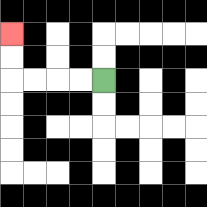{'start': '[4, 3]', 'end': '[0, 1]', 'path_directions': 'L,L,L,L,U,U', 'path_coordinates': '[[4, 3], [3, 3], [2, 3], [1, 3], [0, 3], [0, 2], [0, 1]]'}